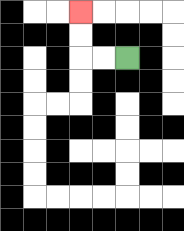{'start': '[5, 2]', 'end': '[3, 0]', 'path_directions': 'L,L,U,U', 'path_coordinates': '[[5, 2], [4, 2], [3, 2], [3, 1], [3, 0]]'}